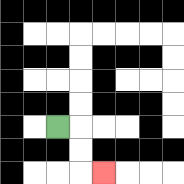{'start': '[2, 5]', 'end': '[4, 7]', 'path_directions': 'R,D,D,R', 'path_coordinates': '[[2, 5], [3, 5], [3, 6], [3, 7], [4, 7]]'}